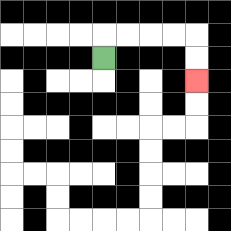{'start': '[4, 2]', 'end': '[8, 3]', 'path_directions': 'U,R,R,R,R,D,D', 'path_coordinates': '[[4, 2], [4, 1], [5, 1], [6, 1], [7, 1], [8, 1], [8, 2], [8, 3]]'}